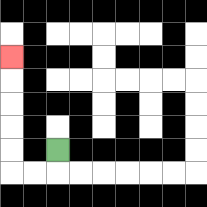{'start': '[2, 6]', 'end': '[0, 2]', 'path_directions': 'D,L,L,U,U,U,U,U', 'path_coordinates': '[[2, 6], [2, 7], [1, 7], [0, 7], [0, 6], [0, 5], [0, 4], [0, 3], [0, 2]]'}